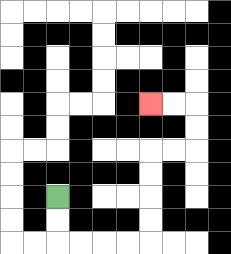{'start': '[2, 8]', 'end': '[6, 4]', 'path_directions': 'D,D,R,R,R,R,U,U,U,U,R,R,U,U,L,L', 'path_coordinates': '[[2, 8], [2, 9], [2, 10], [3, 10], [4, 10], [5, 10], [6, 10], [6, 9], [6, 8], [6, 7], [6, 6], [7, 6], [8, 6], [8, 5], [8, 4], [7, 4], [6, 4]]'}